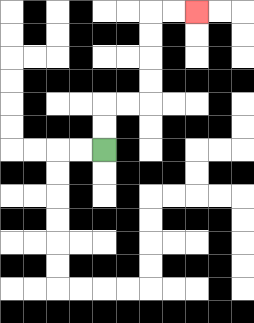{'start': '[4, 6]', 'end': '[8, 0]', 'path_directions': 'U,U,R,R,U,U,U,U,R,R', 'path_coordinates': '[[4, 6], [4, 5], [4, 4], [5, 4], [6, 4], [6, 3], [6, 2], [6, 1], [6, 0], [7, 0], [8, 0]]'}